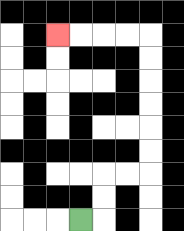{'start': '[3, 9]', 'end': '[2, 1]', 'path_directions': 'R,U,U,R,R,U,U,U,U,U,U,L,L,L,L', 'path_coordinates': '[[3, 9], [4, 9], [4, 8], [4, 7], [5, 7], [6, 7], [6, 6], [6, 5], [6, 4], [6, 3], [6, 2], [6, 1], [5, 1], [4, 1], [3, 1], [2, 1]]'}